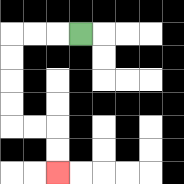{'start': '[3, 1]', 'end': '[2, 7]', 'path_directions': 'L,L,L,D,D,D,D,R,R,D,D', 'path_coordinates': '[[3, 1], [2, 1], [1, 1], [0, 1], [0, 2], [0, 3], [0, 4], [0, 5], [1, 5], [2, 5], [2, 6], [2, 7]]'}